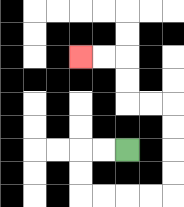{'start': '[5, 6]', 'end': '[3, 2]', 'path_directions': 'L,L,D,D,R,R,R,R,U,U,U,U,L,L,U,U,L,L', 'path_coordinates': '[[5, 6], [4, 6], [3, 6], [3, 7], [3, 8], [4, 8], [5, 8], [6, 8], [7, 8], [7, 7], [7, 6], [7, 5], [7, 4], [6, 4], [5, 4], [5, 3], [5, 2], [4, 2], [3, 2]]'}